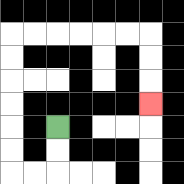{'start': '[2, 5]', 'end': '[6, 4]', 'path_directions': 'D,D,L,L,U,U,U,U,U,U,R,R,R,R,R,R,D,D,D', 'path_coordinates': '[[2, 5], [2, 6], [2, 7], [1, 7], [0, 7], [0, 6], [0, 5], [0, 4], [0, 3], [0, 2], [0, 1], [1, 1], [2, 1], [3, 1], [4, 1], [5, 1], [6, 1], [6, 2], [6, 3], [6, 4]]'}